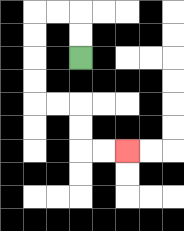{'start': '[3, 2]', 'end': '[5, 6]', 'path_directions': 'U,U,L,L,D,D,D,D,R,R,D,D,R,R', 'path_coordinates': '[[3, 2], [3, 1], [3, 0], [2, 0], [1, 0], [1, 1], [1, 2], [1, 3], [1, 4], [2, 4], [3, 4], [3, 5], [3, 6], [4, 6], [5, 6]]'}